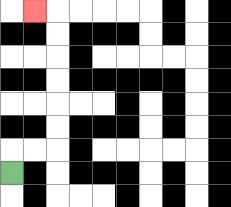{'start': '[0, 7]', 'end': '[1, 0]', 'path_directions': 'U,R,R,U,U,U,U,U,U,L', 'path_coordinates': '[[0, 7], [0, 6], [1, 6], [2, 6], [2, 5], [2, 4], [2, 3], [2, 2], [2, 1], [2, 0], [1, 0]]'}